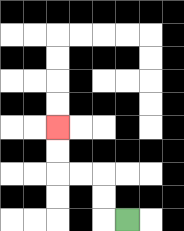{'start': '[5, 9]', 'end': '[2, 5]', 'path_directions': 'L,U,U,L,L,U,U', 'path_coordinates': '[[5, 9], [4, 9], [4, 8], [4, 7], [3, 7], [2, 7], [2, 6], [2, 5]]'}